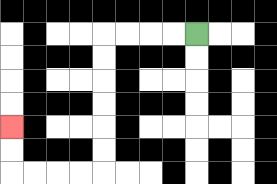{'start': '[8, 1]', 'end': '[0, 5]', 'path_directions': 'L,L,L,L,D,D,D,D,D,D,L,L,L,L,U,U', 'path_coordinates': '[[8, 1], [7, 1], [6, 1], [5, 1], [4, 1], [4, 2], [4, 3], [4, 4], [4, 5], [4, 6], [4, 7], [3, 7], [2, 7], [1, 7], [0, 7], [0, 6], [0, 5]]'}